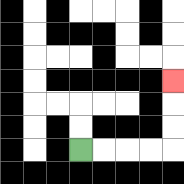{'start': '[3, 6]', 'end': '[7, 3]', 'path_directions': 'R,R,R,R,U,U,U', 'path_coordinates': '[[3, 6], [4, 6], [5, 6], [6, 6], [7, 6], [7, 5], [7, 4], [7, 3]]'}